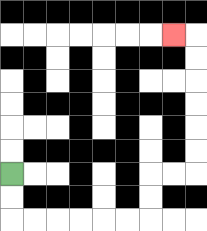{'start': '[0, 7]', 'end': '[7, 1]', 'path_directions': 'D,D,R,R,R,R,R,R,U,U,R,R,U,U,U,U,U,U,L', 'path_coordinates': '[[0, 7], [0, 8], [0, 9], [1, 9], [2, 9], [3, 9], [4, 9], [5, 9], [6, 9], [6, 8], [6, 7], [7, 7], [8, 7], [8, 6], [8, 5], [8, 4], [8, 3], [8, 2], [8, 1], [7, 1]]'}